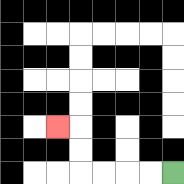{'start': '[7, 7]', 'end': '[2, 5]', 'path_directions': 'L,L,L,L,U,U,L', 'path_coordinates': '[[7, 7], [6, 7], [5, 7], [4, 7], [3, 7], [3, 6], [3, 5], [2, 5]]'}